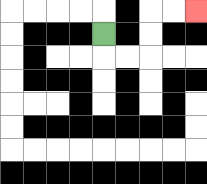{'start': '[4, 1]', 'end': '[8, 0]', 'path_directions': 'D,R,R,U,U,R,R', 'path_coordinates': '[[4, 1], [4, 2], [5, 2], [6, 2], [6, 1], [6, 0], [7, 0], [8, 0]]'}